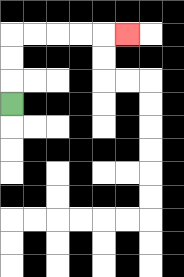{'start': '[0, 4]', 'end': '[5, 1]', 'path_directions': 'U,U,U,R,R,R,R,R', 'path_coordinates': '[[0, 4], [0, 3], [0, 2], [0, 1], [1, 1], [2, 1], [3, 1], [4, 1], [5, 1]]'}